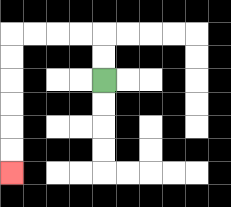{'start': '[4, 3]', 'end': '[0, 7]', 'path_directions': 'U,U,L,L,L,L,D,D,D,D,D,D', 'path_coordinates': '[[4, 3], [4, 2], [4, 1], [3, 1], [2, 1], [1, 1], [0, 1], [0, 2], [0, 3], [0, 4], [0, 5], [0, 6], [0, 7]]'}